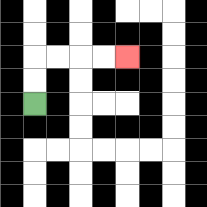{'start': '[1, 4]', 'end': '[5, 2]', 'path_directions': 'U,U,R,R,R,R', 'path_coordinates': '[[1, 4], [1, 3], [1, 2], [2, 2], [3, 2], [4, 2], [5, 2]]'}